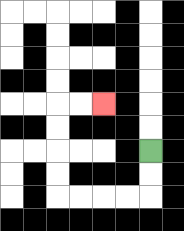{'start': '[6, 6]', 'end': '[4, 4]', 'path_directions': 'D,D,L,L,L,L,U,U,U,U,R,R', 'path_coordinates': '[[6, 6], [6, 7], [6, 8], [5, 8], [4, 8], [3, 8], [2, 8], [2, 7], [2, 6], [2, 5], [2, 4], [3, 4], [4, 4]]'}